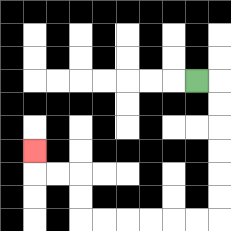{'start': '[8, 3]', 'end': '[1, 6]', 'path_directions': 'R,D,D,D,D,D,D,L,L,L,L,L,L,U,U,L,L,U', 'path_coordinates': '[[8, 3], [9, 3], [9, 4], [9, 5], [9, 6], [9, 7], [9, 8], [9, 9], [8, 9], [7, 9], [6, 9], [5, 9], [4, 9], [3, 9], [3, 8], [3, 7], [2, 7], [1, 7], [1, 6]]'}